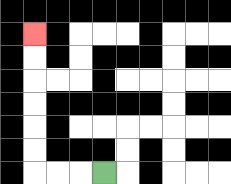{'start': '[4, 7]', 'end': '[1, 1]', 'path_directions': 'L,L,L,U,U,U,U,U,U', 'path_coordinates': '[[4, 7], [3, 7], [2, 7], [1, 7], [1, 6], [1, 5], [1, 4], [1, 3], [1, 2], [1, 1]]'}